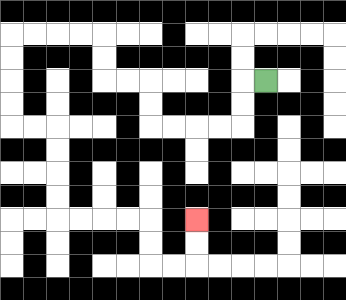{'start': '[11, 3]', 'end': '[8, 9]', 'path_directions': 'L,D,D,L,L,L,L,U,U,L,L,U,U,L,L,L,L,D,D,D,D,R,R,D,D,D,D,R,R,R,R,D,D,R,R,U,U', 'path_coordinates': '[[11, 3], [10, 3], [10, 4], [10, 5], [9, 5], [8, 5], [7, 5], [6, 5], [6, 4], [6, 3], [5, 3], [4, 3], [4, 2], [4, 1], [3, 1], [2, 1], [1, 1], [0, 1], [0, 2], [0, 3], [0, 4], [0, 5], [1, 5], [2, 5], [2, 6], [2, 7], [2, 8], [2, 9], [3, 9], [4, 9], [5, 9], [6, 9], [6, 10], [6, 11], [7, 11], [8, 11], [8, 10], [8, 9]]'}